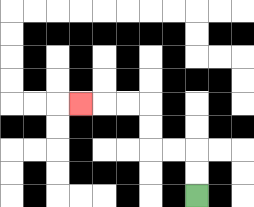{'start': '[8, 8]', 'end': '[3, 4]', 'path_directions': 'U,U,L,L,U,U,L,L,L', 'path_coordinates': '[[8, 8], [8, 7], [8, 6], [7, 6], [6, 6], [6, 5], [6, 4], [5, 4], [4, 4], [3, 4]]'}